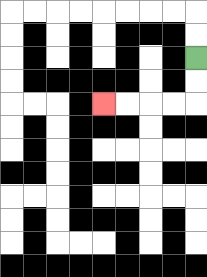{'start': '[8, 2]', 'end': '[4, 4]', 'path_directions': 'D,D,L,L,L,L', 'path_coordinates': '[[8, 2], [8, 3], [8, 4], [7, 4], [6, 4], [5, 4], [4, 4]]'}